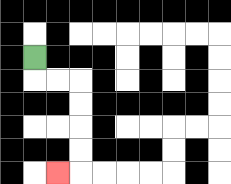{'start': '[1, 2]', 'end': '[2, 7]', 'path_directions': 'D,R,R,D,D,D,D,L', 'path_coordinates': '[[1, 2], [1, 3], [2, 3], [3, 3], [3, 4], [3, 5], [3, 6], [3, 7], [2, 7]]'}